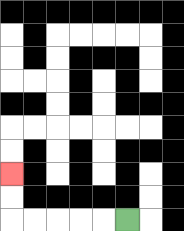{'start': '[5, 9]', 'end': '[0, 7]', 'path_directions': 'L,L,L,L,L,U,U', 'path_coordinates': '[[5, 9], [4, 9], [3, 9], [2, 9], [1, 9], [0, 9], [0, 8], [0, 7]]'}